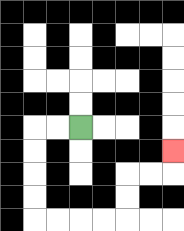{'start': '[3, 5]', 'end': '[7, 6]', 'path_directions': 'L,L,D,D,D,D,R,R,R,R,U,U,R,R,U', 'path_coordinates': '[[3, 5], [2, 5], [1, 5], [1, 6], [1, 7], [1, 8], [1, 9], [2, 9], [3, 9], [4, 9], [5, 9], [5, 8], [5, 7], [6, 7], [7, 7], [7, 6]]'}